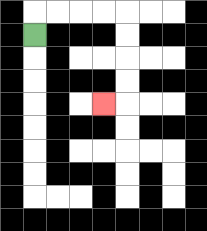{'start': '[1, 1]', 'end': '[4, 4]', 'path_directions': 'U,R,R,R,R,D,D,D,D,L', 'path_coordinates': '[[1, 1], [1, 0], [2, 0], [3, 0], [4, 0], [5, 0], [5, 1], [5, 2], [5, 3], [5, 4], [4, 4]]'}